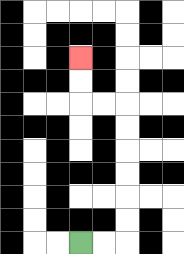{'start': '[3, 10]', 'end': '[3, 2]', 'path_directions': 'R,R,U,U,U,U,U,U,L,L,U,U', 'path_coordinates': '[[3, 10], [4, 10], [5, 10], [5, 9], [5, 8], [5, 7], [5, 6], [5, 5], [5, 4], [4, 4], [3, 4], [3, 3], [3, 2]]'}